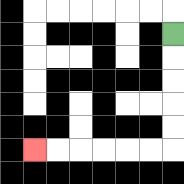{'start': '[7, 1]', 'end': '[1, 6]', 'path_directions': 'D,D,D,D,D,L,L,L,L,L,L', 'path_coordinates': '[[7, 1], [7, 2], [7, 3], [7, 4], [7, 5], [7, 6], [6, 6], [5, 6], [4, 6], [3, 6], [2, 6], [1, 6]]'}